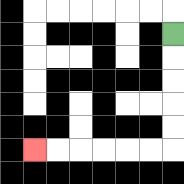{'start': '[7, 1]', 'end': '[1, 6]', 'path_directions': 'D,D,D,D,D,L,L,L,L,L,L', 'path_coordinates': '[[7, 1], [7, 2], [7, 3], [7, 4], [7, 5], [7, 6], [6, 6], [5, 6], [4, 6], [3, 6], [2, 6], [1, 6]]'}